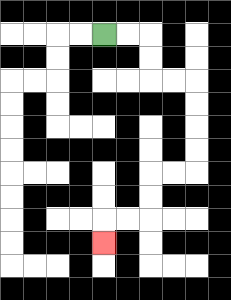{'start': '[4, 1]', 'end': '[4, 10]', 'path_directions': 'R,R,D,D,R,R,D,D,D,D,L,L,D,D,L,L,D', 'path_coordinates': '[[4, 1], [5, 1], [6, 1], [6, 2], [6, 3], [7, 3], [8, 3], [8, 4], [8, 5], [8, 6], [8, 7], [7, 7], [6, 7], [6, 8], [6, 9], [5, 9], [4, 9], [4, 10]]'}